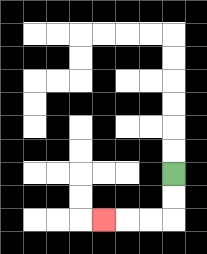{'start': '[7, 7]', 'end': '[4, 9]', 'path_directions': 'D,D,L,L,L', 'path_coordinates': '[[7, 7], [7, 8], [7, 9], [6, 9], [5, 9], [4, 9]]'}